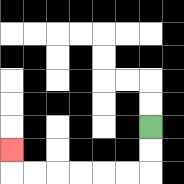{'start': '[6, 5]', 'end': '[0, 6]', 'path_directions': 'D,D,L,L,L,L,L,L,U', 'path_coordinates': '[[6, 5], [6, 6], [6, 7], [5, 7], [4, 7], [3, 7], [2, 7], [1, 7], [0, 7], [0, 6]]'}